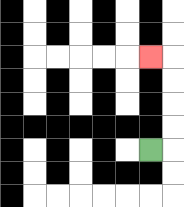{'start': '[6, 6]', 'end': '[6, 2]', 'path_directions': 'R,U,U,U,U,L', 'path_coordinates': '[[6, 6], [7, 6], [7, 5], [7, 4], [7, 3], [7, 2], [6, 2]]'}